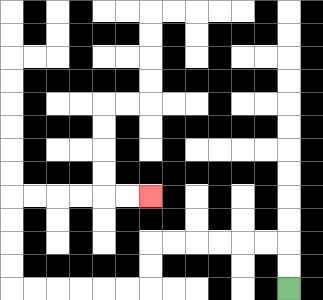{'start': '[12, 12]', 'end': '[6, 8]', 'path_directions': 'U,U,L,L,L,L,L,L,D,D,L,L,L,L,L,L,U,U,U,U,R,R,R,R,R,R', 'path_coordinates': '[[12, 12], [12, 11], [12, 10], [11, 10], [10, 10], [9, 10], [8, 10], [7, 10], [6, 10], [6, 11], [6, 12], [5, 12], [4, 12], [3, 12], [2, 12], [1, 12], [0, 12], [0, 11], [0, 10], [0, 9], [0, 8], [1, 8], [2, 8], [3, 8], [4, 8], [5, 8], [6, 8]]'}